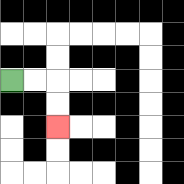{'start': '[0, 3]', 'end': '[2, 5]', 'path_directions': 'R,R,D,D', 'path_coordinates': '[[0, 3], [1, 3], [2, 3], [2, 4], [2, 5]]'}